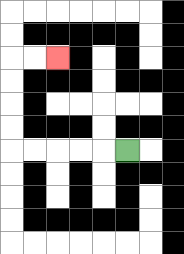{'start': '[5, 6]', 'end': '[2, 2]', 'path_directions': 'L,L,L,L,L,U,U,U,U,R,R', 'path_coordinates': '[[5, 6], [4, 6], [3, 6], [2, 6], [1, 6], [0, 6], [0, 5], [0, 4], [0, 3], [0, 2], [1, 2], [2, 2]]'}